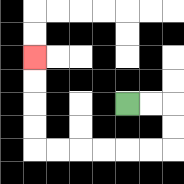{'start': '[5, 4]', 'end': '[1, 2]', 'path_directions': 'R,R,D,D,L,L,L,L,L,L,U,U,U,U', 'path_coordinates': '[[5, 4], [6, 4], [7, 4], [7, 5], [7, 6], [6, 6], [5, 6], [4, 6], [3, 6], [2, 6], [1, 6], [1, 5], [1, 4], [1, 3], [1, 2]]'}